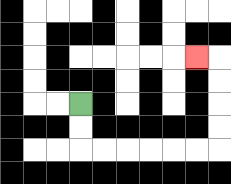{'start': '[3, 4]', 'end': '[8, 2]', 'path_directions': 'D,D,R,R,R,R,R,R,U,U,U,U,L', 'path_coordinates': '[[3, 4], [3, 5], [3, 6], [4, 6], [5, 6], [6, 6], [7, 6], [8, 6], [9, 6], [9, 5], [9, 4], [9, 3], [9, 2], [8, 2]]'}